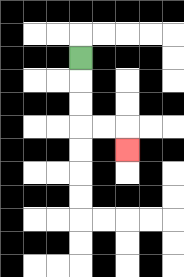{'start': '[3, 2]', 'end': '[5, 6]', 'path_directions': 'D,D,D,R,R,D', 'path_coordinates': '[[3, 2], [3, 3], [3, 4], [3, 5], [4, 5], [5, 5], [5, 6]]'}